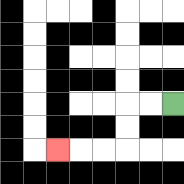{'start': '[7, 4]', 'end': '[2, 6]', 'path_directions': 'L,L,D,D,L,L,L', 'path_coordinates': '[[7, 4], [6, 4], [5, 4], [5, 5], [5, 6], [4, 6], [3, 6], [2, 6]]'}